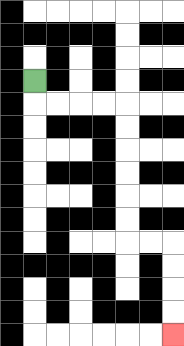{'start': '[1, 3]', 'end': '[7, 14]', 'path_directions': 'D,R,R,R,R,D,D,D,D,D,D,R,R,D,D,D,D', 'path_coordinates': '[[1, 3], [1, 4], [2, 4], [3, 4], [4, 4], [5, 4], [5, 5], [5, 6], [5, 7], [5, 8], [5, 9], [5, 10], [6, 10], [7, 10], [7, 11], [7, 12], [7, 13], [7, 14]]'}